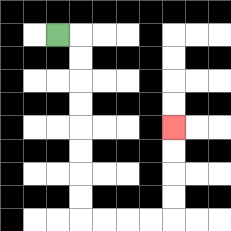{'start': '[2, 1]', 'end': '[7, 5]', 'path_directions': 'R,D,D,D,D,D,D,D,D,R,R,R,R,U,U,U,U', 'path_coordinates': '[[2, 1], [3, 1], [3, 2], [3, 3], [3, 4], [3, 5], [3, 6], [3, 7], [3, 8], [3, 9], [4, 9], [5, 9], [6, 9], [7, 9], [7, 8], [7, 7], [7, 6], [7, 5]]'}